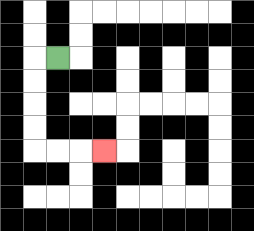{'start': '[2, 2]', 'end': '[4, 6]', 'path_directions': 'L,D,D,D,D,R,R,R', 'path_coordinates': '[[2, 2], [1, 2], [1, 3], [1, 4], [1, 5], [1, 6], [2, 6], [3, 6], [4, 6]]'}